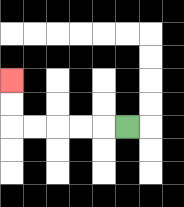{'start': '[5, 5]', 'end': '[0, 3]', 'path_directions': 'L,L,L,L,L,U,U', 'path_coordinates': '[[5, 5], [4, 5], [3, 5], [2, 5], [1, 5], [0, 5], [0, 4], [0, 3]]'}